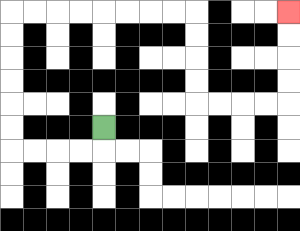{'start': '[4, 5]', 'end': '[12, 0]', 'path_directions': 'D,L,L,L,L,U,U,U,U,U,U,R,R,R,R,R,R,R,R,D,D,D,D,R,R,R,R,U,U,U,U', 'path_coordinates': '[[4, 5], [4, 6], [3, 6], [2, 6], [1, 6], [0, 6], [0, 5], [0, 4], [0, 3], [0, 2], [0, 1], [0, 0], [1, 0], [2, 0], [3, 0], [4, 0], [5, 0], [6, 0], [7, 0], [8, 0], [8, 1], [8, 2], [8, 3], [8, 4], [9, 4], [10, 4], [11, 4], [12, 4], [12, 3], [12, 2], [12, 1], [12, 0]]'}